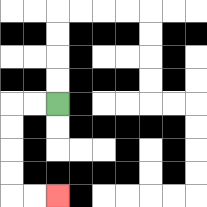{'start': '[2, 4]', 'end': '[2, 8]', 'path_directions': 'L,L,D,D,D,D,R,R', 'path_coordinates': '[[2, 4], [1, 4], [0, 4], [0, 5], [0, 6], [0, 7], [0, 8], [1, 8], [2, 8]]'}